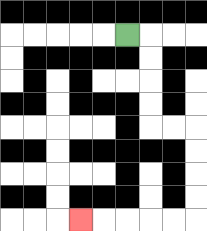{'start': '[5, 1]', 'end': '[3, 9]', 'path_directions': 'R,D,D,D,D,R,R,D,D,D,D,L,L,L,L,L', 'path_coordinates': '[[5, 1], [6, 1], [6, 2], [6, 3], [6, 4], [6, 5], [7, 5], [8, 5], [8, 6], [8, 7], [8, 8], [8, 9], [7, 9], [6, 9], [5, 9], [4, 9], [3, 9]]'}